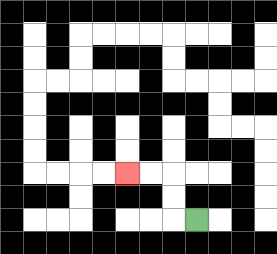{'start': '[8, 9]', 'end': '[5, 7]', 'path_directions': 'L,U,U,L,L', 'path_coordinates': '[[8, 9], [7, 9], [7, 8], [7, 7], [6, 7], [5, 7]]'}